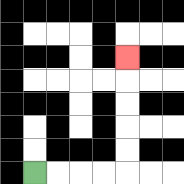{'start': '[1, 7]', 'end': '[5, 2]', 'path_directions': 'R,R,R,R,U,U,U,U,U', 'path_coordinates': '[[1, 7], [2, 7], [3, 7], [4, 7], [5, 7], [5, 6], [5, 5], [5, 4], [5, 3], [5, 2]]'}